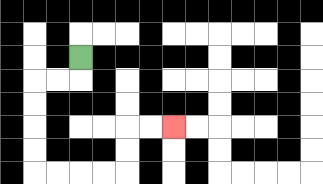{'start': '[3, 2]', 'end': '[7, 5]', 'path_directions': 'D,L,L,D,D,D,D,R,R,R,R,U,U,R,R', 'path_coordinates': '[[3, 2], [3, 3], [2, 3], [1, 3], [1, 4], [1, 5], [1, 6], [1, 7], [2, 7], [3, 7], [4, 7], [5, 7], [5, 6], [5, 5], [6, 5], [7, 5]]'}